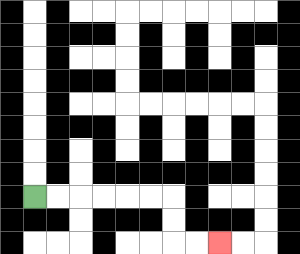{'start': '[1, 8]', 'end': '[9, 10]', 'path_directions': 'R,R,R,R,R,R,D,D,R,R', 'path_coordinates': '[[1, 8], [2, 8], [3, 8], [4, 8], [5, 8], [6, 8], [7, 8], [7, 9], [7, 10], [8, 10], [9, 10]]'}